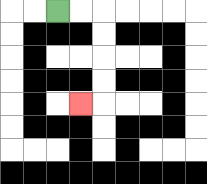{'start': '[2, 0]', 'end': '[3, 4]', 'path_directions': 'R,R,D,D,D,D,L', 'path_coordinates': '[[2, 0], [3, 0], [4, 0], [4, 1], [4, 2], [4, 3], [4, 4], [3, 4]]'}